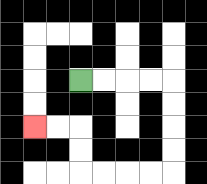{'start': '[3, 3]', 'end': '[1, 5]', 'path_directions': 'R,R,R,R,D,D,D,D,L,L,L,L,U,U,L,L', 'path_coordinates': '[[3, 3], [4, 3], [5, 3], [6, 3], [7, 3], [7, 4], [7, 5], [7, 6], [7, 7], [6, 7], [5, 7], [4, 7], [3, 7], [3, 6], [3, 5], [2, 5], [1, 5]]'}